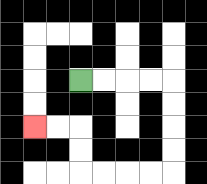{'start': '[3, 3]', 'end': '[1, 5]', 'path_directions': 'R,R,R,R,D,D,D,D,L,L,L,L,U,U,L,L', 'path_coordinates': '[[3, 3], [4, 3], [5, 3], [6, 3], [7, 3], [7, 4], [7, 5], [7, 6], [7, 7], [6, 7], [5, 7], [4, 7], [3, 7], [3, 6], [3, 5], [2, 5], [1, 5]]'}